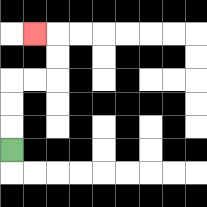{'start': '[0, 6]', 'end': '[1, 1]', 'path_directions': 'U,U,U,R,R,U,U,L', 'path_coordinates': '[[0, 6], [0, 5], [0, 4], [0, 3], [1, 3], [2, 3], [2, 2], [2, 1], [1, 1]]'}